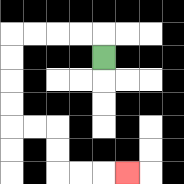{'start': '[4, 2]', 'end': '[5, 7]', 'path_directions': 'U,L,L,L,L,D,D,D,D,R,R,D,D,R,R,R', 'path_coordinates': '[[4, 2], [4, 1], [3, 1], [2, 1], [1, 1], [0, 1], [0, 2], [0, 3], [0, 4], [0, 5], [1, 5], [2, 5], [2, 6], [2, 7], [3, 7], [4, 7], [5, 7]]'}